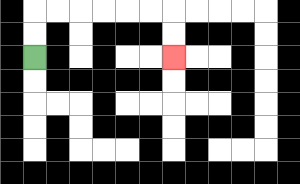{'start': '[1, 2]', 'end': '[7, 2]', 'path_directions': 'U,U,R,R,R,R,R,R,D,D', 'path_coordinates': '[[1, 2], [1, 1], [1, 0], [2, 0], [3, 0], [4, 0], [5, 0], [6, 0], [7, 0], [7, 1], [7, 2]]'}